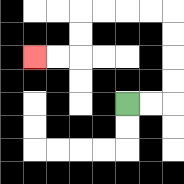{'start': '[5, 4]', 'end': '[1, 2]', 'path_directions': 'R,R,U,U,U,U,L,L,L,L,D,D,L,L', 'path_coordinates': '[[5, 4], [6, 4], [7, 4], [7, 3], [7, 2], [7, 1], [7, 0], [6, 0], [5, 0], [4, 0], [3, 0], [3, 1], [3, 2], [2, 2], [1, 2]]'}